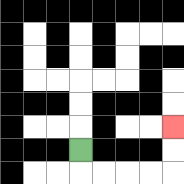{'start': '[3, 6]', 'end': '[7, 5]', 'path_directions': 'D,R,R,R,R,U,U', 'path_coordinates': '[[3, 6], [3, 7], [4, 7], [5, 7], [6, 7], [7, 7], [7, 6], [7, 5]]'}